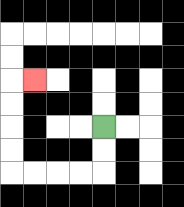{'start': '[4, 5]', 'end': '[1, 3]', 'path_directions': 'D,D,L,L,L,L,U,U,U,U,R', 'path_coordinates': '[[4, 5], [4, 6], [4, 7], [3, 7], [2, 7], [1, 7], [0, 7], [0, 6], [0, 5], [0, 4], [0, 3], [1, 3]]'}